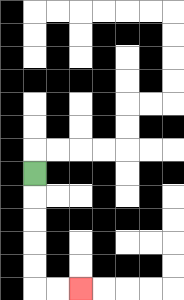{'start': '[1, 7]', 'end': '[3, 12]', 'path_directions': 'D,D,D,D,D,R,R', 'path_coordinates': '[[1, 7], [1, 8], [1, 9], [1, 10], [1, 11], [1, 12], [2, 12], [3, 12]]'}